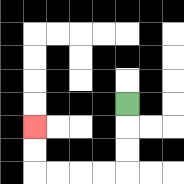{'start': '[5, 4]', 'end': '[1, 5]', 'path_directions': 'D,D,D,L,L,L,L,U,U', 'path_coordinates': '[[5, 4], [5, 5], [5, 6], [5, 7], [4, 7], [3, 7], [2, 7], [1, 7], [1, 6], [1, 5]]'}